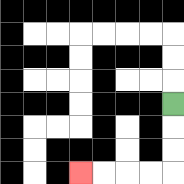{'start': '[7, 4]', 'end': '[3, 7]', 'path_directions': 'D,D,D,L,L,L,L', 'path_coordinates': '[[7, 4], [7, 5], [7, 6], [7, 7], [6, 7], [5, 7], [4, 7], [3, 7]]'}